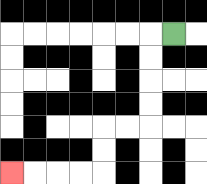{'start': '[7, 1]', 'end': '[0, 7]', 'path_directions': 'L,D,D,D,D,L,L,D,D,L,L,L,L', 'path_coordinates': '[[7, 1], [6, 1], [6, 2], [6, 3], [6, 4], [6, 5], [5, 5], [4, 5], [4, 6], [4, 7], [3, 7], [2, 7], [1, 7], [0, 7]]'}